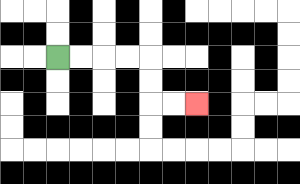{'start': '[2, 2]', 'end': '[8, 4]', 'path_directions': 'R,R,R,R,D,D,R,R', 'path_coordinates': '[[2, 2], [3, 2], [4, 2], [5, 2], [6, 2], [6, 3], [6, 4], [7, 4], [8, 4]]'}